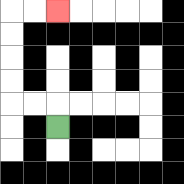{'start': '[2, 5]', 'end': '[2, 0]', 'path_directions': 'U,L,L,U,U,U,U,R,R', 'path_coordinates': '[[2, 5], [2, 4], [1, 4], [0, 4], [0, 3], [0, 2], [0, 1], [0, 0], [1, 0], [2, 0]]'}